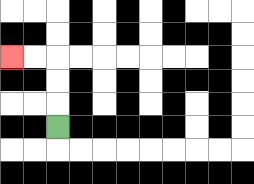{'start': '[2, 5]', 'end': '[0, 2]', 'path_directions': 'U,U,U,L,L', 'path_coordinates': '[[2, 5], [2, 4], [2, 3], [2, 2], [1, 2], [0, 2]]'}